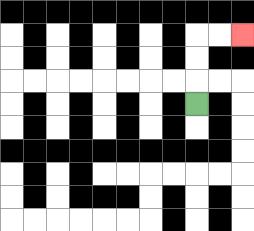{'start': '[8, 4]', 'end': '[10, 1]', 'path_directions': 'U,U,U,R,R', 'path_coordinates': '[[8, 4], [8, 3], [8, 2], [8, 1], [9, 1], [10, 1]]'}